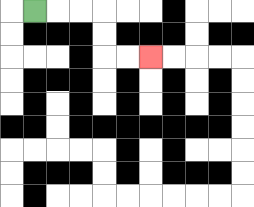{'start': '[1, 0]', 'end': '[6, 2]', 'path_directions': 'R,R,R,D,D,R,R', 'path_coordinates': '[[1, 0], [2, 0], [3, 0], [4, 0], [4, 1], [4, 2], [5, 2], [6, 2]]'}